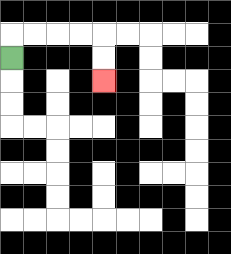{'start': '[0, 2]', 'end': '[4, 3]', 'path_directions': 'U,R,R,R,R,D,D', 'path_coordinates': '[[0, 2], [0, 1], [1, 1], [2, 1], [3, 1], [4, 1], [4, 2], [4, 3]]'}